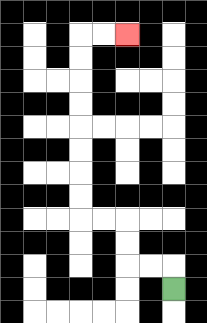{'start': '[7, 12]', 'end': '[5, 1]', 'path_directions': 'U,L,L,U,U,L,L,U,U,U,U,U,U,U,U,R,R', 'path_coordinates': '[[7, 12], [7, 11], [6, 11], [5, 11], [5, 10], [5, 9], [4, 9], [3, 9], [3, 8], [3, 7], [3, 6], [3, 5], [3, 4], [3, 3], [3, 2], [3, 1], [4, 1], [5, 1]]'}